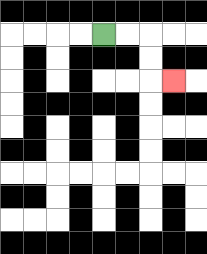{'start': '[4, 1]', 'end': '[7, 3]', 'path_directions': 'R,R,D,D,R', 'path_coordinates': '[[4, 1], [5, 1], [6, 1], [6, 2], [6, 3], [7, 3]]'}